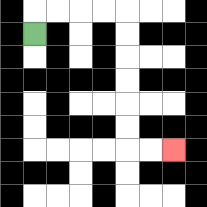{'start': '[1, 1]', 'end': '[7, 6]', 'path_directions': 'U,R,R,R,R,D,D,D,D,D,D,R,R', 'path_coordinates': '[[1, 1], [1, 0], [2, 0], [3, 0], [4, 0], [5, 0], [5, 1], [5, 2], [5, 3], [5, 4], [5, 5], [5, 6], [6, 6], [7, 6]]'}